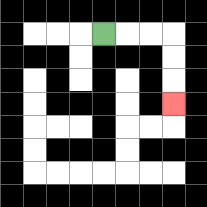{'start': '[4, 1]', 'end': '[7, 4]', 'path_directions': 'R,R,R,D,D,D', 'path_coordinates': '[[4, 1], [5, 1], [6, 1], [7, 1], [7, 2], [7, 3], [7, 4]]'}